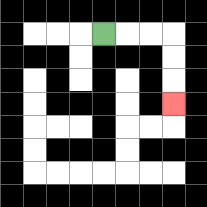{'start': '[4, 1]', 'end': '[7, 4]', 'path_directions': 'R,R,R,D,D,D', 'path_coordinates': '[[4, 1], [5, 1], [6, 1], [7, 1], [7, 2], [7, 3], [7, 4]]'}